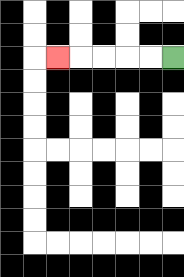{'start': '[7, 2]', 'end': '[2, 2]', 'path_directions': 'L,L,L,L,L', 'path_coordinates': '[[7, 2], [6, 2], [5, 2], [4, 2], [3, 2], [2, 2]]'}